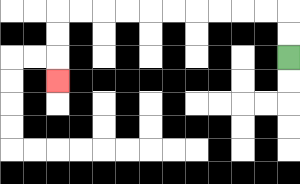{'start': '[12, 2]', 'end': '[2, 3]', 'path_directions': 'U,U,L,L,L,L,L,L,L,L,L,L,D,D,D', 'path_coordinates': '[[12, 2], [12, 1], [12, 0], [11, 0], [10, 0], [9, 0], [8, 0], [7, 0], [6, 0], [5, 0], [4, 0], [3, 0], [2, 0], [2, 1], [2, 2], [2, 3]]'}